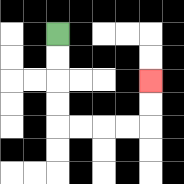{'start': '[2, 1]', 'end': '[6, 3]', 'path_directions': 'D,D,D,D,R,R,R,R,U,U', 'path_coordinates': '[[2, 1], [2, 2], [2, 3], [2, 4], [2, 5], [3, 5], [4, 5], [5, 5], [6, 5], [6, 4], [6, 3]]'}